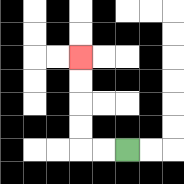{'start': '[5, 6]', 'end': '[3, 2]', 'path_directions': 'L,L,U,U,U,U', 'path_coordinates': '[[5, 6], [4, 6], [3, 6], [3, 5], [3, 4], [3, 3], [3, 2]]'}